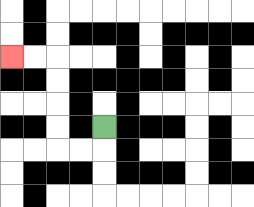{'start': '[4, 5]', 'end': '[0, 2]', 'path_directions': 'D,L,L,U,U,U,U,L,L', 'path_coordinates': '[[4, 5], [4, 6], [3, 6], [2, 6], [2, 5], [2, 4], [2, 3], [2, 2], [1, 2], [0, 2]]'}